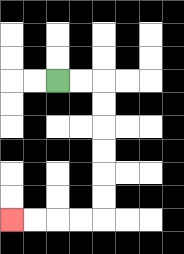{'start': '[2, 3]', 'end': '[0, 9]', 'path_directions': 'R,R,D,D,D,D,D,D,L,L,L,L', 'path_coordinates': '[[2, 3], [3, 3], [4, 3], [4, 4], [4, 5], [4, 6], [4, 7], [4, 8], [4, 9], [3, 9], [2, 9], [1, 9], [0, 9]]'}